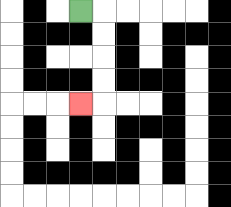{'start': '[3, 0]', 'end': '[3, 4]', 'path_directions': 'R,D,D,D,D,L', 'path_coordinates': '[[3, 0], [4, 0], [4, 1], [4, 2], [4, 3], [4, 4], [3, 4]]'}